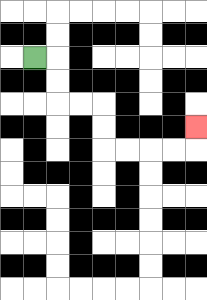{'start': '[1, 2]', 'end': '[8, 5]', 'path_directions': 'R,D,D,R,R,D,D,R,R,R,R,U', 'path_coordinates': '[[1, 2], [2, 2], [2, 3], [2, 4], [3, 4], [4, 4], [4, 5], [4, 6], [5, 6], [6, 6], [7, 6], [8, 6], [8, 5]]'}